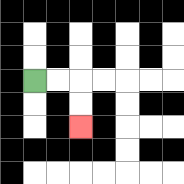{'start': '[1, 3]', 'end': '[3, 5]', 'path_directions': 'R,R,D,D', 'path_coordinates': '[[1, 3], [2, 3], [3, 3], [3, 4], [3, 5]]'}